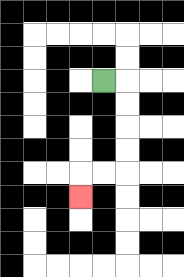{'start': '[4, 3]', 'end': '[3, 8]', 'path_directions': 'R,D,D,D,D,L,L,D', 'path_coordinates': '[[4, 3], [5, 3], [5, 4], [5, 5], [5, 6], [5, 7], [4, 7], [3, 7], [3, 8]]'}